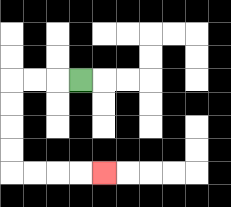{'start': '[3, 3]', 'end': '[4, 7]', 'path_directions': 'L,L,L,D,D,D,D,R,R,R,R', 'path_coordinates': '[[3, 3], [2, 3], [1, 3], [0, 3], [0, 4], [0, 5], [0, 6], [0, 7], [1, 7], [2, 7], [3, 7], [4, 7]]'}